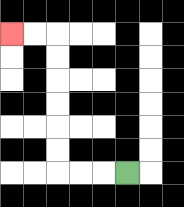{'start': '[5, 7]', 'end': '[0, 1]', 'path_directions': 'L,L,L,U,U,U,U,U,U,L,L', 'path_coordinates': '[[5, 7], [4, 7], [3, 7], [2, 7], [2, 6], [2, 5], [2, 4], [2, 3], [2, 2], [2, 1], [1, 1], [0, 1]]'}